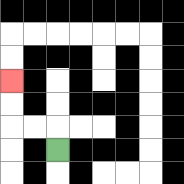{'start': '[2, 6]', 'end': '[0, 3]', 'path_directions': 'U,L,L,U,U', 'path_coordinates': '[[2, 6], [2, 5], [1, 5], [0, 5], [0, 4], [0, 3]]'}